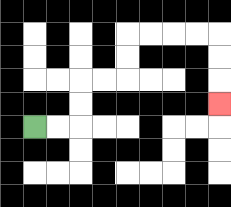{'start': '[1, 5]', 'end': '[9, 4]', 'path_directions': 'R,R,U,U,R,R,U,U,R,R,R,R,D,D,D', 'path_coordinates': '[[1, 5], [2, 5], [3, 5], [3, 4], [3, 3], [4, 3], [5, 3], [5, 2], [5, 1], [6, 1], [7, 1], [8, 1], [9, 1], [9, 2], [9, 3], [9, 4]]'}